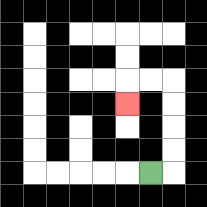{'start': '[6, 7]', 'end': '[5, 4]', 'path_directions': 'R,U,U,U,U,L,L,D', 'path_coordinates': '[[6, 7], [7, 7], [7, 6], [7, 5], [7, 4], [7, 3], [6, 3], [5, 3], [5, 4]]'}